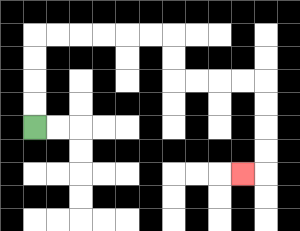{'start': '[1, 5]', 'end': '[10, 7]', 'path_directions': 'U,U,U,U,R,R,R,R,R,R,D,D,R,R,R,R,D,D,D,D,L', 'path_coordinates': '[[1, 5], [1, 4], [1, 3], [1, 2], [1, 1], [2, 1], [3, 1], [4, 1], [5, 1], [6, 1], [7, 1], [7, 2], [7, 3], [8, 3], [9, 3], [10, 3], [11, 3], [11, 4], [11, 5], [11, 6], [11, 7], [10, 7]]'}